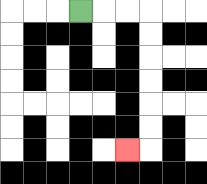{'start': '[3, 0]', 'end': '[5, 6]', 'path_directions': 'R,R,R,D,D,D,D,D,D,L', 'path_coordinates': '[[3, 0], [4, 0], [5, 0], [6, 0], [6, 1], [6, 2], [6, 3], [6, 4], [6, 5], [6, 6], [5, 6]]'}